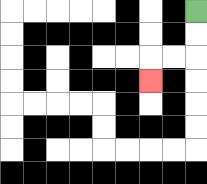{'start': '[8, 0]', 'end': '[6, 3]', 'path_directions': 'D,D,L,L,D', 'path_coordinates': '[[8, 0], [8, 1], [8, 2], [7, 2], [6, 2], [6, 3]]'}